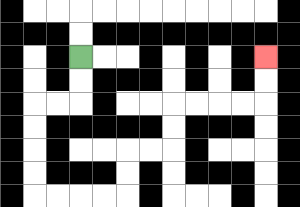{'start': '[3, 2]', 'end': '[11, 2]', 'path_directions': 'D,D,L,L,D,D,D,D,R,R,R,R,U,U,R,R,U,U,R,R,R,R,U,U', 'path_coordinates': '[[3, 2], [3, 3], [3, 4], [2, 4], [1, 4], [1, 5], [1, 6], [1, 7], [1, 8], [2, 8], [3, 8], [4, 8], [5, 8], [5, 7], [5, 6], [6, 6], [7, 6], [7, 5], [7, 4], [8, 4], [9, 4], [10, 4], [11, 4], [11, 3], [11, 2]]'}